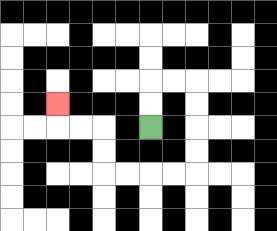{'start': '[6, 5]', 'end': '[2, 4]', 'path_directions': 'U,U,R,R,D,D,D,D,L,L,L,L,U,U,L,L,U', 'path_coordinates': '[[6, 5], [6, 4], [6, 3], [7, 3], [8, 3], [8, 4], [8, 5], [8, 6], [8, 7], [7, 7], [6, 7], [5, 7], [4, 7], [4, 6], [4, 5], [3, 5], [2, 5], [2, 4]]'}